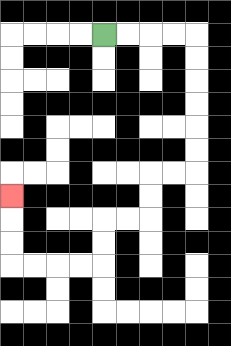{'start': '[4, 1]', 'end': '[0, 8]', 'path_directions': 'R,R,R,R,D,D,D,D,D,D,L,L,D,D,L,L,D,D,L,L,L,L,U,U,U', 'path_coordinates': '[[4, 1], [5, 1], [6, 1], [7, 1], [8, 1], [8, 2], [8, 3], [8, 4], [8, 5], [8, 6], [8, 7], [7, 7], [6, 7], [6, 8], [6, 9], [5, 9], [4, 9], [4, 10], [4, 11], [3, 11], [2, 11], [1, 11], [0, 11], [0, 10], [0, 9], [0, 8]]'}